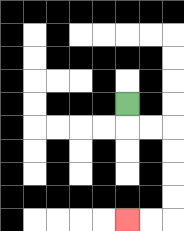{'start': '[5, 4]', 'end': '[5, 9]', 'path_directions': 'D,R,R,D,D,D,D,L,L', 'path_coordinates': '[[5, 4], [5, 5], [6, 5], [7, 5], [7, 6], [7, 7], [7, 8], [7, 9], [6, 9], [5, 9]]'}